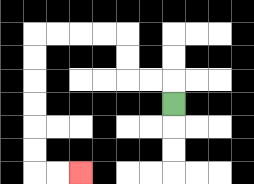{'start': '[7, 4]', 'end': '[3, 7]', 'path_directions': 'U,L,L,U,U,L,L,L,L,D,D,D,D,D,D,R,R', 'path_coordinates': '[[7, 4], [7, 3], [6, 3], [5, 3], [5, 2], [5, 1], [4, 1], [3, 1], [2, 1], [1, 1], [1, 2], [1, 3], [1, 4], [1, 5], [1, 6], [1, 7], [2, 7], [3, 7]]'}